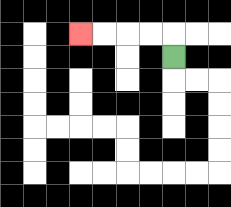{'start': '[7, 2]', 'end': '[3, 1]', 'path_directions': 'U,L,L,L,L', 'path_coordinates': '[[7, 2], [7, 1], [6, 1], [5, 1], [4, 1], [3, 1]]'}